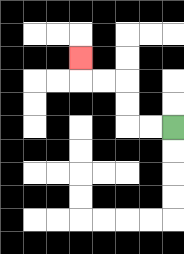{'start': '[7, 5]', 'end': '[3, 2]', 'path_directions': 'L,L,U,U,L,L,U', 'path_coordinates': '[[7, 5], [6, 5], [5, 5], [5, 4], [5, 3], [4, 3], [3, 3], [3, 2]]'}